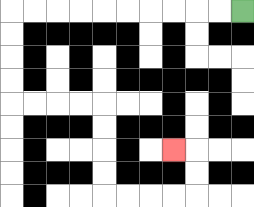{'start': '[10, 0]', 'end': '[7, 6]', 'path_directions': 'L,L,L,L,L,L,L,L,L,L,D,D,D,D,R,R,R,R,D,D,D,D,R,R,R,R,U,U,L', 'path_coordinates': '[[10, 0], [9, 0], [8, 0], [7, 0], [6, 0], [5, 0], [4, 0], [3, 0], [2, 0], [1, 0], [0, 0], [0, 1], [0, 2], [0, 3], [0, 4], [1, 4], [2, 4], [3, 4], [4, 4], [4, 5], [4, 6], [4, 7], [4, 8], [5, 8], [6, 8], [7, 8], [8, 8], [8, 7], [8, 6], [7, 6]]'}